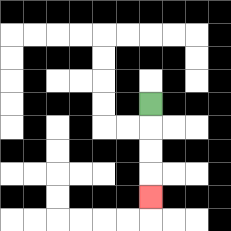{'start': '[6, 4]', 'end': '[6, 8]', 'path_directions': 'D,D,D,D', 'path_coordinates': '[[6, 4], [6, 5], [6, 6], [6, 7], [6, 8]]'}